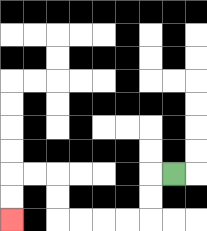{'start': '[7, 7]', 'end': '[0, 9]', 'path_directions': 'L,D,D,L,L,L,L,U,U,L,L,D,D', 'path_coordinates': '[[7, 7], [6, 7], [6, 8], [6, 9], [5, 9], [4, 9], [3, 9], [2, 9], [2, 8], [2, 7], [1, 7], [0, 7], [0, 8], [0, 9]]'}